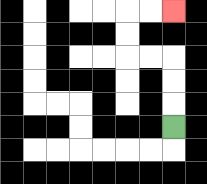{'start': '[7, 5]', 'end': '[7, 0]', 'path_directions': 'U,U,U,L,L,U,U,R,R', 'path_coordinates': '[[7, 5], [7, 4], [7, 3], [7, 2], [6, 2], [5, 2], [5, 1], [5, 0], [6, 0], [7, 0]]'}